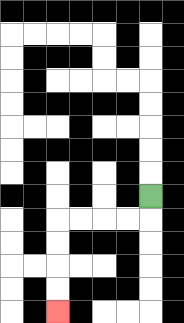{'start': '[6, 8]', 'end': '[2, 13]', 'path_directions': 'D,L,L,L,L,D,D,D,D', 'path_coordinates': '[[6, 8], [6, 9], [5, 9], [4, 9], [3, 9], [2, 9], [2, 10], [2, 11], [2, 12], [2, 13]]'}